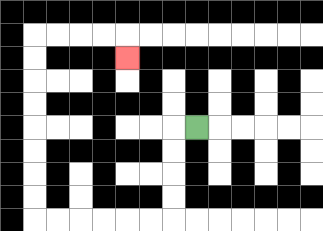{'start': '[8, 5]', 'end': '[5, 2]', 'path_directions': 'L,D,D,D,D,L,L,L,L,L,L,U,U,U,U,U,U,U,U,R,R,R,R,D', 'path_coordinates': '[[8, 5], [7, 5], [7, 6], [7, 7], [7, 8], [7, 9], [6, 9], [5, 9], [4, 9], [3, 9], [2, 9], [1, 9], [1, 8], [1, 7], [1, 6], [1, 5], [1, 4], [1, 3], [1, 2], [1, 1], [2, 1], [3, 1], [4, 1], [5, 1], [5, 2]]'}